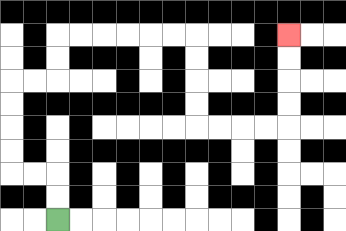{'start': '[2, 9]', 'end': '[12, 1]', 'path_directions': 'U,U,L,L,U,U,U,U,R,R,U,U,R,R,R,R,R,R,D,D,D,D,R,R,R,R,U,U,U,U', 'path_coordinates': '[[2, 9], [2, 8], [2, 7], [1, 7], [0, 7], [0, 6], [0, 5], [0, 4], [0, 3], [1, 3], [2, 3], [2, 2], [2, 1], [3, 1], [4, 1], [5, 1], [6, 1], [7, 1], [8, 1], [8, 2], [8, 3], [8, 4], [8, 5], [9, 5], [10, 5], [11, 5], [12, 5], [12, 4], [12, 3], [12, 2], [12, 1]]'}